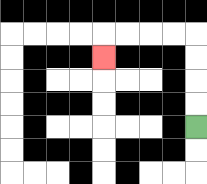{'start': '[8, 5]', 'end': '[4, 2]', 'path_directions': 'U,U,U,U,L,L,L,L,D', 'path_coordinates': '[[8, 5], [8, 4], [8, 3], [8, 2], [8, 1], [7, 1], [6, 1], [5, 1], [4, 1], [4, 2]]'}